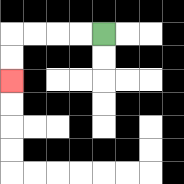{'start': '[4, 1]', 'end': '[0, 3]', 'path_directions': 'L,L,L,L,D,D', 'path_coordinates': '[[4, 1], [3, 1], [2, 1], [1, 1], [0, 1], [0, 2], [0, 3]]'}